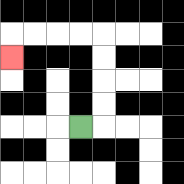{'start': '[3, 5]', 'end': '[0, 2]', 'path_directions': 'R,U,U,U,U,L,L,L,L,D', 'path_coordinates': '[[3, 5], [4, 5], [4, 4], [4, 3], [4, 2], [4, 1], [3, 1], [2, 1], [1, 1], [0, 1], [0, 2]]'}